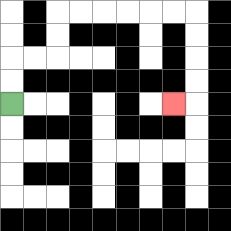{'start': '[0, 4]', 'end': '[7, 4]', 'path_directions': 'U,U,R,R,U,U,R,R,R,R,R,R,D,D,D,D,L', 'path_coordinates': '[[0, 4], [0, 3], [0, 2], [1, 2], [2, 2], [2, 1], [2, 0], [3, 0], [4, 0], [5, 0], [6, 0], [7, 0], [8, 0], [8, 1], [8, 2], [8, 3], [8, 4], [7, 4]]'}